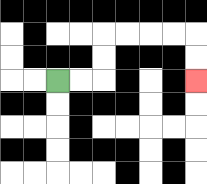{'start': '[2, 3]', 'end': '[8, 3]', 'path_directions': 'R,R,U,U,R,R,R,R,D,D', 'path_coordinates': '[[2, 3], [3, 3], [4, 3], [4, 2], [4, 1], [5, 1], [6, 1], [7, 1], [8, 1], [8, 2], [8, 3]]'}